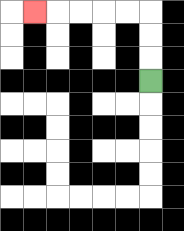{'start': '[6, 3]', 'end': '[1, 0]', 'path_directions': 'U,U,U,L,L,L,L,L', 'path_coordinates': '[[6, 3], [6, 2], [6, 1], [6, 0], [5, 0], [4, 0], [3, 0], [2, 0], [1, 0]]'}